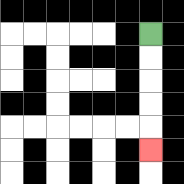{'start': '[6, 1]', 'end': '[6, 6]', 'path_directions': 'D,D,D,D,D', 'path_coordinates': '[[6, 1], [6, 2], [6, 3], [6, 4], [6, 5], [6, 6]]'}